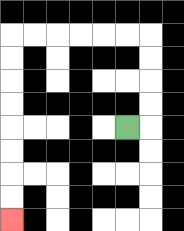{'start': '[5, 5]', 'end': '[0, 9]', 'path_directions': 'R,U,U,U,U,L,L,L,L,L,L,D,D,D,D,D,D,D,D', 'path_coordinates': '[[5, 5], [6, 5], [6, 4], [6, 3], [6, 2], [6, 1], [5, 1], [4, 1], [3, 1], [2, 1], [1, 1], [0, 1], [0, 2], [0, 3], [0, 4], [0, 5], [0, 6], [0, 7], [0, 8], [0, 9]]'}